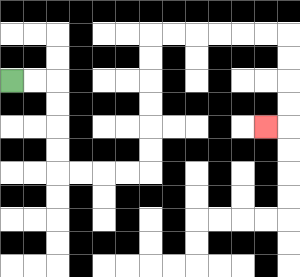{'start': '[0, 3]', 'end': '[11, 5]', 'path_directions': 'R,R,D,D,D,D,R,R,R,R,U,U,U,U,U,U,R,R,R,R,R,R,D,D,D,D,L', 'path_coordinates': '[[0, 3], [1, 3], [2, 3], [2, 4], [2, 5], [2, 6], [2, 7], [3, 7], [4, 7], [5, 7], [6, 7], [6, 6], [6, 5], [6, 4], [6, 3], [6, 2], [6, 1], [7, 1], [8, 1], [9, 1], [10, 1], [11, 1], [12, 1], [12, 2], [12, 3], [12, 4], [12, 5], [11, 5]]'}